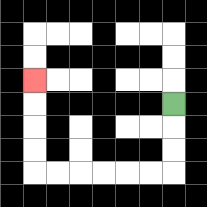{'start': '[7, 4]', 'end': '[1, 3]', 'path_directions': 'D,D,D,L,L,L,L,L,L,U,U,U,U', 'path_coordinates': '[[7, 4], [7, 5], [7, 6], [7, 7], [6, 7], [5, 7], [4, 7], [3, 7], [2, 7], [1, 7], [1, 6], [1, 5], [1, 4], [1, 3]]'}